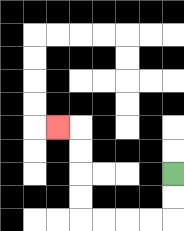{'start': '[7, 7]', 'end': '[2, 5]', 'path_directions': 'D,D,L,L,L,L,U,U,U,U,L', 'path_coordinates': '[[7, 7], [7, 8], [7, 9], [6, 9], [5, 9], [4, 9], [3, 9], [3, 8], [3, 7], [3, 6], [3, 5], [2, 5]]'}